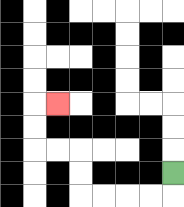{'start': '[7, 7]', 'end': '[2, 4]', 'path_directions': 'D,L,L,L,L,U,U,L,L,U,U,R', 'path_coordinates': '[[7, 7], [7, 8], [6, 8], [5, 8], [4, 8], [3, 8], [3, 7], [3, 6], [2, 6], [1, 6], [1, 5], [1, 4], [2, 4]]'}